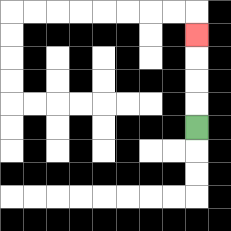{'start': '[8, 5]', 'end': '[8, 1]', 'path_directions': 'U,U,U,U', 'path_coordinates': '[[8, 5], [8, 4], [8, 3], [8, 2], [8, 1]]'}